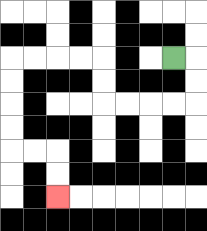{'start': '[7, 2]', 'end': '[2, 8]', 'path_directions': 'R,D,D,L,L,L,L,U,U,L,L,L,L,D,D,D,D,R,R,D,D', 'path_coordinates': '[[7, 2], [8, 2], [8, 3], [8, 4], [7, 4], [6, 4], [5, 4], [4, 4], [4, 3], [4, 2], [3, 2], [2, 2], [1, 2], [0, 2], [0, 3], [0, 4], [0, 5], [0, 6], [1, 6], [2, 6], [2, 7], [2, 8]]'}